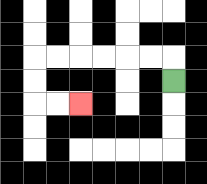{'start': '[7, 3]', 'end': '[3, 4]', 'path_directions': 'U,L,L,L,L,L,L,D,D,R,R', 'path_coordinates': '[[7, 3], [7, 2], [6, 2], [5, 2], [4, 2], [3, 2], [2, 2], [1, 2], [1, 3], [1, 4], [2, 4], [3, 4]]'}